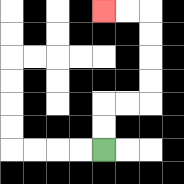{'start': '[4, 6]', 'end': '[4, 0]', 'path_directions': 'U,U,R,R,U,U,U,U,L,L', 'path_coordinates': '[[4, 6], [4, 5], [4, 4], [5, 4], [6, 4], [6, 3], [6, 2], [6, 1], [6, 0], [5, 0], [4, 0]]'}